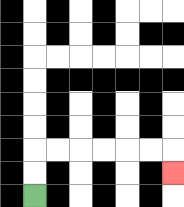{'start': '[1, 8]', 'end': '[7, 7]', 'path_directions': 'U,U,R,R,R,R,R,R,D', 'path_coordinates': '[[1, 8], [1, 7], [1, 6], [2, 6], [3, 6], [4, 6], [5, 6], [6, 6], [7, 6], [7, 7]]'}